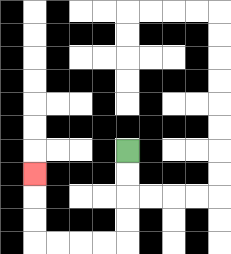{'start': '[5, 6]', 'end': '[1, 7]', 'path_directions': 'D,D,D,D,L,L,L,L,U,U,U', 'path_coordinates': '[[5, 6], [5, 7], [5, 8], [5, 9], [5, 10], [4, 10], [3, 10], [2, 10], [1, 10], [1, 9], [1, 8], [1, 7]]'}